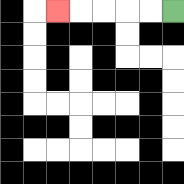{'start': '[7, 0]', 'end': '[2, 0]', 'path_directions': 'L,L,L,L,L', 'path_coordinates': '[[7, 0], [6, 0], [5, 0], [4, 0], [3, 0], [2, 0]]'}